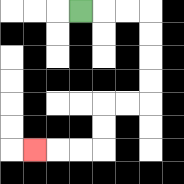{'start': '[3, 0]', 'end': '[1, 6]', 'path_directions': 'R,R,R,D,D,D,D,L,L,D,D,L,L,L', 'path_coordinates': '[[3, 0], [4, 0], [5, 0], [6, 0], [6, 1], [6, 2], [6, 3], [6, 4], [5, 4], [4, 4], [4, 5], [4, 6], [3, 6], [2, 6], [1, 6]]'}